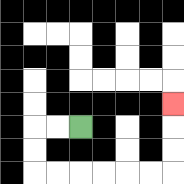{'start': '[3, 5]', 'end': '[7, 4]', 'path_directions': 'L,L,D,D,R,R,R,R,R,R,U,U,U', 'path_coordinates': '[[3, 5], [2, 5], [1, 5], [1, 6], [1, 7], [2, 7], [3, 7], [4, 7], [5, 7], [6, 7], [7, 7], [7, 6], [7, 5], [7, 4]]'}